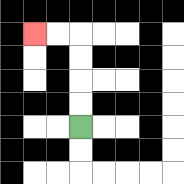{'start': '[3, 5]', 'end': '[1, 1]', 'path_directions': 'U,U,U,U,L,L', 'path_coordinates': '[[3, 5], [3, 4], [3, 3], [3, 2], [3, 1], [2, 1], [1, 1]]'}